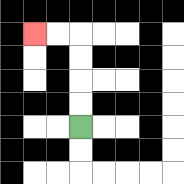{'start': '[3, 5]', 'end': '[1, 1]', 'path_directions': 'U,U,U,U,L,L', 'path_coordinates': '[[3, 5], [3, 4], [3, 3], [3, 2], [3, 1], [2, 1], [1, 1]]'}